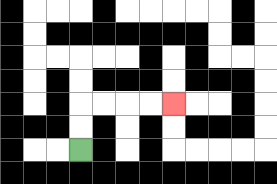{'start': '[3, 6]', 'end': '[7, 4]', 'path_directions': 'U,U,R,R,R,R', 'path_coordinates': '[[3, 6], [3, 5], [3, 4], [4, 4], [5, 4], [6, 4], [7, 4]]'}